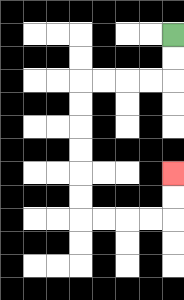{'start': '[7, 1]', 'end': '[7, 7]', 'path_directions': 'D,D,L,L,L,L,D,D,D,D,D,D,R,R,R,R,U,U', 'path_coordinates': '[[7, 1], [7, 2], [7, 3], [6, 3], [5, 3], [4, 3], [3, 3], [3, 4], [3, 5], [3, 6], [3, 7], [3, 8], [3, 9], [4, 9], [5, 9], [6, 9], [7, 9], [7, 8], [7, 7]]'}